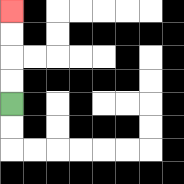{'start': '[0, 4]', 'end': '[0, 0]', 'path_directions': 'U,U,U,U', 'path_coordinates': '[[0, 4], [0, 3], [0, 2], [0, 1], [0, 0]]'}